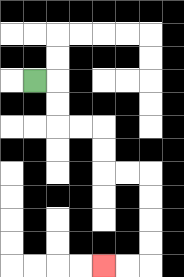{'start': '[1, 3]', 'end': '[4, 11]', 'path_directions': 'R,D,D,R,R,D,D,R,R,D,D,D,D,L,L', 'path_coordinates': '[[1, 3], [2, 3], [2, 4], [2, 5], [3, 5], [4, 5], [4, 6], [4, 7], [5, 7], [6, 7], [6, 8], [6, 9], [6, 10], [6, 11], [5, 11], [4, 11]]'}